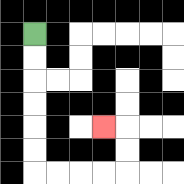{'start': '[1, 1]', 'end': '[4, 5]', 'path_directions': 'D,D,D,D,D,D,R,R,R,R,U,U,L', 'path_coordinates': '[[1, 1], [1, 2], [1, 3], [1, 4], [1, 5], [1, 6], [1, 7], [2, 7], [3, 7], [4, 7], [5, 7], [5, 6], [5, 5], [4, 5]]'}